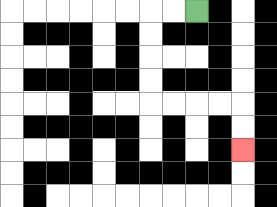{'start': '[8, 0]', 'end': '[10, 6]', 'path_directions': 'L,L,D,D,D,D,R,R,R,R,D,D', 'path_coordinates': '[[8, 0], [7, 0], [6, 0], [6, 1], [6, 2], [6, 3], [6, 4], [7, 4], [8, 4], [9, 4], [10, 4], [10, 5], [10, 6]]'}